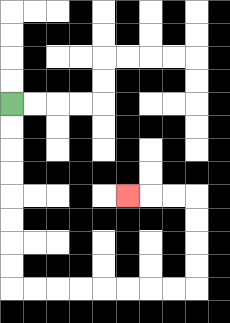{'start': '[0, 4]', 'end': '[5, 8]', 'path_directions': 'D,D,D,D,D,D,D,D,R,R,R,R,R,R,R,R,U,U,U,U,L,L,L', 'path_coordinates': '[[0, 4], [0, 5], [0, 6], [0, 7], [0, 8], [0, 9], [0, 10], [0, 11], [0, 12], [1, 12], [2, 12], [3, 12], [4, 12], [5, 12], [6, 12], [7, 12], [8, 12], [8, 11], [8, 10], [8, 9], [8, 8], [7, 8], [6, 8], [5, 8]]'}